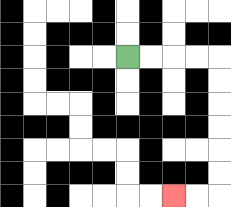{'start': '[5, 2]', 'end': '[7, 8]', 'path_directions': 'R,R,R,R,D,D,D,D,D,D,L,L', 'path_coordinates': '[[5, 2], [6, 2], [7, 2], [8, 2], [9, 2], [9, 3], [9, 4], [9, 5], [9, 6], [9, 7], [9, 8], [8, 8], [7, 8]]'}